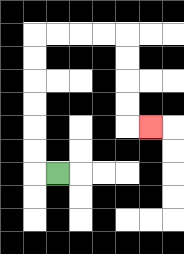{'start': '[2, 7]', 'end': '[6, 5]', 'path_directions': 'L,U,U,U,U,U,U,R,R,R,R,D,D,D,D,R', 'path_coordinates': '[[2, 7], [1, 7], [1, 6], [1, 5], [1, 4], [1, 3], [1, 2], [1, 1], [2, 1], [3, 1], [4, 1], [5, 1], [5, 2], [5, 3], [5, 4], [5, 5], [6, 5]]'}